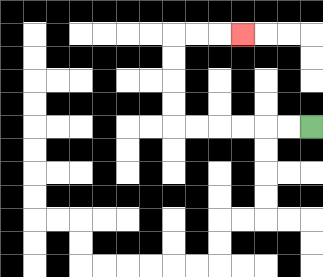{'start': '[13, 5]', 'end': '[10, 1]', 'path_directions': 'L,L,L,L,L,L,U,U,U,U,R,R,R', 'path_coordinates': '[[13, 5], [12, 5], [11, 5], [10, 5], [9, 5], [8, 5], [7, 5], [7, 4], [7, 3], [7, 2], [7, 1], [8, 1], [9, 1], [10, 1]]'}